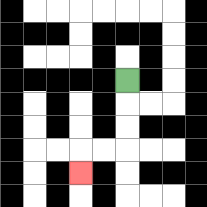{'start': '[5, 3]', 'end': '[3, 7]', 'path_directions': 'D,D,D,L,L,D', 'path_coordinates': '[[5, 3], [5, 4], [5, 5], [5, 6], [4, 6], [3, 6], [3, 7]]'}